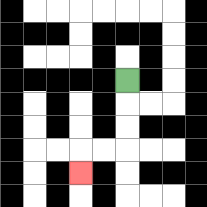{'start': '[5, 3]', 'end': '[3, 7]', 'path_directions': 'D,D,D,L,L,D', 'path_coordinates': '[[5, 3], [5, 4], [5, 5], [5, 6], [4, 6], [3, 6], [3, 7]]'}